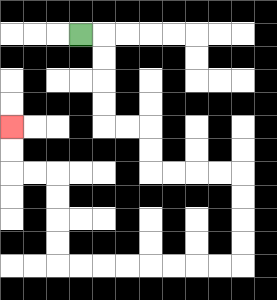{'start': '[3, 1]', 'end': '[0, 5]', 'path_directions': 'R,D,D,D,D,R,R,D,D,R,R,R,R,D,D,D,D,L,L,L,L,L,L,L,L,U,U,U,U,L,L,U,U', 'path_coordinates': '[[3, 1], [4, 1], [4, 2], [4, 3], [4, 4], [4, 5], [5, 5], [6, 5], [6, 6], [6, 7], [7, 7], [8, 7], [9, 7], [10, 7], [10, 8], [10, 9], [10, 10], [10, 11], [9, 11], [8, 11], [7, 11], [6, 11], [5, 11], [4, 11], [3, 11], [2, 11], [2, 10], [2, 9], [2, 8], [2, 7], [1, 7], [0, 7], [0, 6], [0, 5]]'}